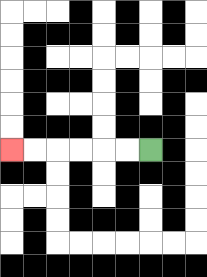{'start': '[6, 6]', 'end': '[0, 6]', 'path_directions': 'L,L,L,L,L,L', 'path_coordinates': '[[6, 6], [5, 6], [4, 6], [3, 6], [2, 6], [1, 6], [0, 6]]'}